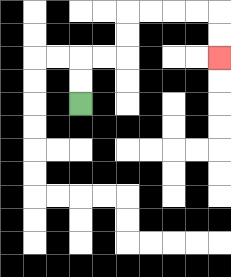{'start': '[3, 4]', 'end': '[9, 2]', 'path_directions': 'U,U,R,R,U,U,R,R,R,R,D,D', 'path_coordinates': '[[3, 4], [3, 3], [3, 2], [4, 2], [5, 2], [5, 1], [5, 0], [6, 0], [7, 0], [8, 0], [9, 0], [9, 1], [9, 2]]'}